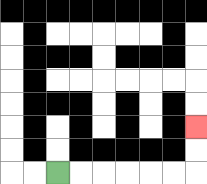{'start': '[2, 7]', 'end': '[8, 5]', 'path_directions': 'R,R,R,R,R,R,U,U', 'path_coordinates': '[[2, 7], [3, 7], [4, 7], [5, 7], [6, 7], [7, 7], [8, 7], [8, 6], [8, 5]]'}